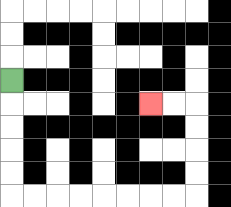{'start': '[0, 3]', 'end': '[6, 4]', 'path_directions': 'D,D,D,D,D,R,R,R,R,R,R,R,R,U,U,U,U,L,L', 'path_coordinates': '[[0, 3], [0, 4], [0, 5], [0, 6], [0, 7], [0, 8], [1, 8], [2, 8], [3, 8], [4, 8], [5, 8], [6, 8], [7, 8], [8, 8], [8, 7], [8, 6], [8, 5], [8, 4], [7, 4], [6, 4]]'}